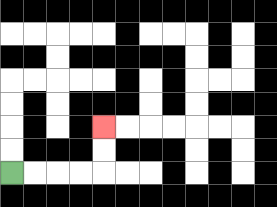{'start': '[0, 7]', 'end': '[4, 5]', 'path_directions': 'R,R,R,R,U,U', 'path_coordinates': '[[0, 7], [1, 7], [2, 7], [3, 7], [4, 7], [4, 6], [4, 5]]'}